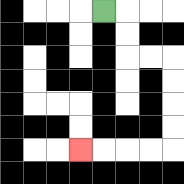{'start': '[4, 0]', 'end': '[3, 6]', 'path_directions': 'R,D,D,R,R,D,D,D,D,L,L,L,L', 'path_coordinates': '[[4, 0], [5, 0], [5, 1], [5, 2], [6, 2], [7, 2], [7, 3], [7, 4], [7, 5], [7, 6], [6, 6], [5, 6], [4, 6], [3, 6]]'}